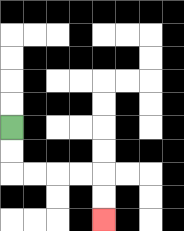{'start': '[0, 5]', 'end': '[4, 9]', 'path_directions': 'D,D,R,R,R,R,D,D', 'path_coordinates': '[[0, 5], [0, 6], [0, 7], [1, 7], [2, 7], [3, 7], [4, 7], [4, 8], [4, 9]]'}